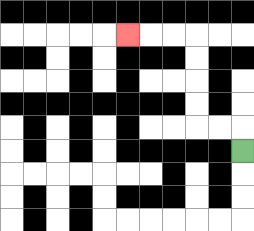{'start': '[10, 6]', 'end': '[5, 1]', 'path_directions': 'U,L,L,U,U,U,U,L,L,L', 'path_coordinates': '[[10, 6], [10, 5], [9, 5], [8, 5], [8, 4], [8, 3], [8, 2], [8, 1], [7, 1], [6, 1], [5, 1]]'}